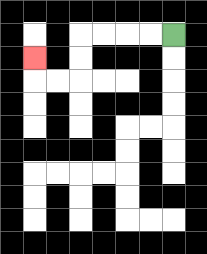{'start': '[7, 1]', 'end': '[1, 2]', 'path_directions': 'L,L,L,L,D,D,L,L,U', 'path_coordinates': '[[7, 1], [6, 1], [5, 1], [4, 1], [3, 1], [3, 2], [3, 3], [2, 3], [1, 3], [1, 2]]'}